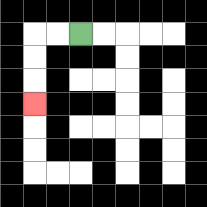{'start': '[3, 1]', 'end': '[1, 4]', 'path_directions': 'L,L,D,D,D', 'path_coordinates': '[[3, 1], [2, 1], [1, 1], [1, 2], [1, 3], [1, 4]]'}